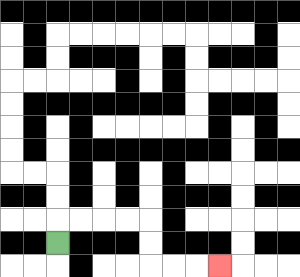{'start': '[2, 10]', 'end': '[9, 11]', 'path_directions': 'U,R,R,R,R,D,D,R,R,R', 'path_coordinates': '[[2, 10], [2, 9], [3, 9], [4, 9], [5, 9], [6, 9], [6, 10], [6, 11], [7, 11], [8, 11], [9, 11]]'}